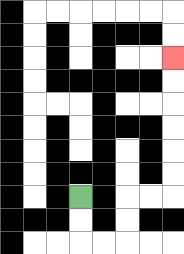{'start': '[3, 8]', 'end': '[7, 2]', 'path_directions': 'D,D,R,R,U,U,R,R,U,U,U,U,U,U', 'path_coordinates': '[[3, 8], [3, 9], [3, 10], [4, 10], [5, 10], [5, 9], [5, 8], [6, 8], [7, 8], [7, 7], [7, 6], [7, 5], [7, 4], [7, 3], [7, 2]]'}